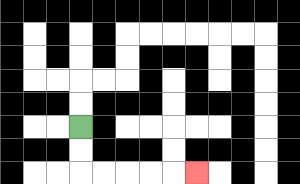{'start': '[3, 5]', 'end': '[8, 7]', 'path_directions': 'D,D,R,R,R,R,R', 'path_coordinates': '[[3, 5], [3, 6], [3, 7], [4, 7], [5, 7], [6, 7], [7, 7], [8, 7]]'}